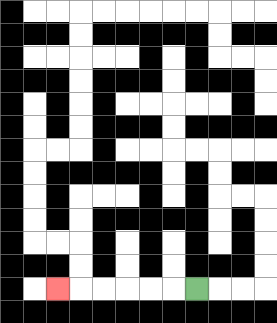{'start': '[8, 12]', 'end': '[2, 12]', 'path_directions': 'L,L,L,L,L,L', 'path_coordinates': '[[8, 12], [7, 12], [6, 12], [5, 12], [4, 12], [3, 12], [2, 12]]'}